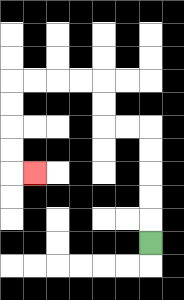{'start': '[6, 10]', 'end': '[1, 7]', 'path_directions': 'U,U,U,U,U,L,L,U,U,L,L,L,L,D,D,D,D,R', 'path_coordinates': '[[6, 10], [6, 9], [6, 8], [6, 7], [6, 6], [6, 5], [5, 5], [4, 5], [4, 4], [4, 3], [3, 3], [2, 3], [1, 3], [0, 3], [0, 4], [0, 5], [0, 6], [0, 7], [1, 7]]'}